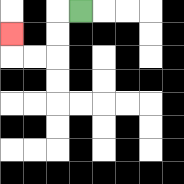{'start': '[3, 0]', 'end': '[0, 1]', 'path_directions': 'L,D,D,L,L,U', 'path_coordinates': '[[3, 0], [2, 0], [2, 1], [2, 2], [1, 2], [0, 2], [0, 1]]'}